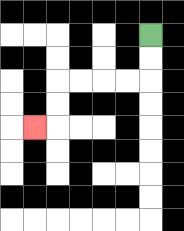{'start': '[6, 1]', 'end': '[1, 5]', 'path_directions': 'D,D,L,L,L,L,D,D,L', 'path_coordinates': '[[6, 1], [6, 2], [6, 3], [5, 3], [4, 3], [3, 3], [2, 3], [2, 4], [2, 5], [1, 5]]'}